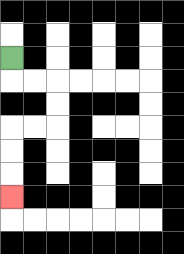{'start': '[0, 2]', 'end': '[0, 8]', 'path_directions': 'D,R,R,D,D,L,L,D,D,D', 'path_coordinates': '[[0, 2], [0, 3], [1, 3], [2, 3], [2, 4], [2, 5], [1, 5], [0, 5], [0, 6], [0, 7], [0, 8]]'}